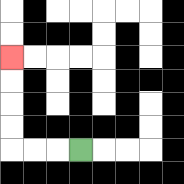{'start': '[3, 6]', 'end': '[0, 2]', 'path_directions': 'L,L,L,U,U,U,U', 'path_coordinates': '[[3, 6], [2, 6], [1, 6], [0, 6], [0, 5], [0, 4], [0, 3], [0, 2]]'}